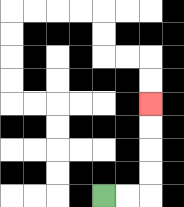{'start': '[4, 8]', 'end': '[6, 4]', 'path_directions': 'R,R,U,U,U,U', 'path_coordinates': '[[4, 8], [5, 8], [6, 8], [6, 7], [6, 6], [6, 5], [6, 4]]'}